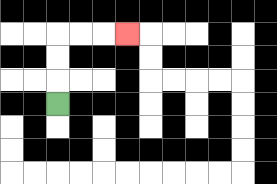{'start': '[2, 4]', 'end': '[5, 1]', 'path_directions': 'U,U,U,R,R,R', 'path_coordinates': '[[2, 4], [2, 3], [2, 2], [2, 1], [3, 1], [4, 1], [5, 1]]'}